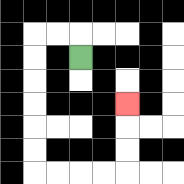{'start': '[3, 2]', 'end': '[5, 4]', 'path_directions': 'U,L,L,D,D,D,D,D,D,R,R,R,R,U,U,U', 'path_coordinates': '[[3, 2], [3, 1], [2, 1], [1, 1], [1, 2], [1, 3], [1, 4], [1, 5], [1, 6], [1, 7], [2, 7], [3, 7], [4, 7], [5, 7], [5, 6], [5, 5], [5, 4]]'}